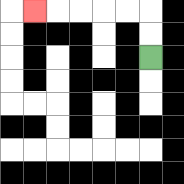{'start': '[6, 2]', 'end': '[1, 0]', 'path_directions': 'U,U,L,L,L,L,L', 'path_coordinates': '[[6, 2], [6, 1], [6, 0], [5, 0], [4, 0], [3, 0], [2, 0], [1, 0]]'}